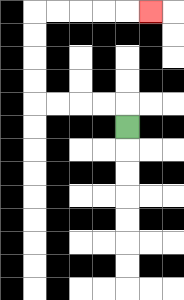{'start': '[5, 5]', 'end': '[6, 0]', 'path_directions': 'U,L,L,L,L,U,U,U,U,R,R,R,R,R', 'path_coordinates': '[[5, 5], [5, 4], [4, 4], [3, 4], [2, 4], [1, 4], [1, 3], [1, 2], [1, 1], [1, 0], [2, 0], [3, 0], [4, 0], [5, 0], [6, 0]]'}